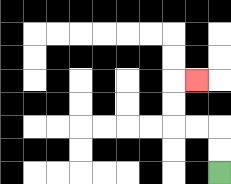{'start': '[9, 7]', 'end': '[8, 3]', 'path_directions': 'U,U,L,L,U,U,R', 'path_coordinates': '[[9, 7], [9, 6], [9, 5], [8, 5], [7, 5], [7, 4], [7, 3], [8, 3]]'}